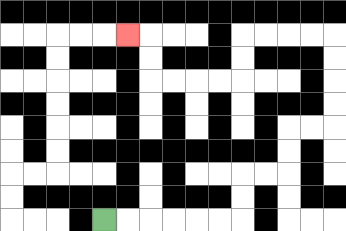{'start': '[4, 9]', 'end': '[5, 1]', 'path_directions': 'R,R,R,R,R,R,U,U,R,R,U,U,R,R,U,U,U,U,L,L,L,L,D,D,L,L,L,L,U,U,L', 'path_coordinates': '[[4, 9], [5, 9], [6, 9], [7, 9], [8, 9], [9, 9], [10, 9], [10, 8], [10, 7], [11, 7], [12, 7], [12, 6], [12, 5], [13, 5], [14, 5], [14, 4], [14, 3], [14, 2], [14, 1], [13, 1], [12, 1], [11, 1], [10, 1], [10, 2], [10, 3], [9, 3], [8, 3], [7, 3], [6, 3], [6, 2], [6, 1], [5, 1]]'}